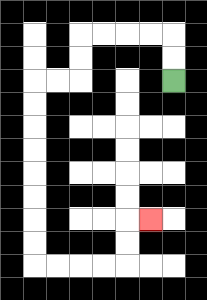{'start': '[7, 3]', 'end': '[6, 9]', 'path_directions': 'U,U,L,L,L,L,D,D,L,L,D,D,D,D,D,D,D,D,R,R,R,R,U,U,R', 'path_coordinates': '[[7, 3], [7, 2], [7, 1], [6, 1], [5, 1], [4, 1], [3, 1], [3, 2], [3, 3], [2, 3], [1, 3], [1, 4], [1, 5], [1, 6], [1, 7], [1, 8], [1, 9], [1, 10], [1, 11], [2, 11], [3, 11], [4, 11], [5, 11], [5, 10], [5, 9], [6, 9]]'}